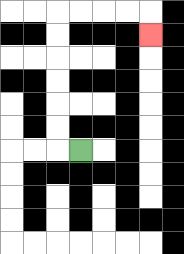{'start': '[3, 6]', 'end': '[6, 1]', 'path_directions': 'L,U,U,U,U,U,U,R,R,R,R,D', 'path_coordinates': '[[3, 6], [2, 6], [2, 5], [2, 4], [2, 3], [2, 2], [2, 1], [2, 0], [3, 0], [4, 0], [5, 0], [6, 0], [6, 1]]'}